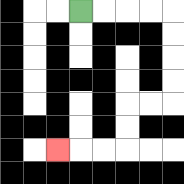{'start': '[3, 0]', 'end': '[2, 6]', 'path_directions': 'R,R,R,R,D,D,D,D,L,L,D,D,L,L,L', 'path_coordinates': '[[3, 0], [4, 0], [5, 0], [6, 0], [7, 0], [7, 1], [7, 2], [7, 3], [7, 4], [6, 4], [5, 4], [5, 5], [5, 6], [4, 6], [3, 6], [2, 6]]'}